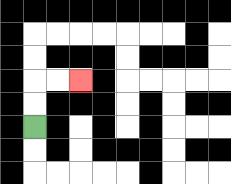{'start': '[1, 5]', 'end': '[3, 3]', 'path_directions': 'U,U,R,R', 'path_coordinates': '[[1, 5], [1, 4], [1, 3], [2, 3], [3, 3]]'}